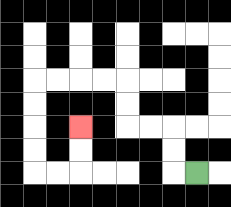{'start': '[8, 7]', 'end': '[3, 5]', 'path_directions': 'L,U,U,L,L,U,U,L,L,L,L,D,D,D,D,R,R,U,U', 'path_coordinates': '[[8, 7], [7, 7], [7, 6], [7, 5], [6, 5], [5, 5], [5, 4], [5, 3], [4, 3], [3, 3], [2, 3], [1, 3], [1, 4], [1, 5], [1, 6], [1, 7], [2, 7], [3, 7], [3, 6], [3, 5]]'}